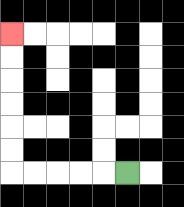{'start': '[5, 7]', 'end': '[0, 1]', 'path_directions': 'L,L,L,L,L,U,U,U,U,U,U', 'path_coordinates': '[[5, 7], [4, 7], [3, 7], [2, 7], [1, 7], [0, 7], [0, 6], [0, 5], [0, 4], [0, 3], [0, 2], [0, 1]]'}